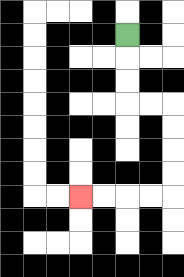{'start': '[5, 1]', 'end': '[3, 8]', 'path_directions': 'D,D,D,R,R,D,D,D,D,L,L,L,L', 'path_coordinates': '[[5, 1], [5, 2], [5, 3], [5, 4], [6, 4], [7, 4], [7, 5], [7, 6], [7, 7], [7, 8], [6, 8], [5, 8], [4, 8], [3, 8]]'}